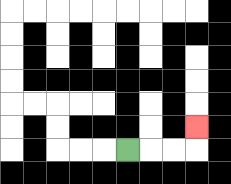{'start': '[5, 6]', 'end': '[8, 5]', 'path_directions': 'R,R,R,U', 'path_coordinates': '[[5, 6], [6, 6], [7, 6], [8, 6], [8, 5]]'}